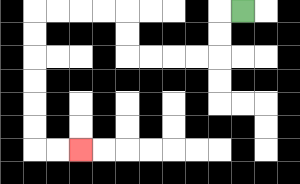{'start': '[10, 0]', 'end': '[3, 6]', 'path_directions': 'L,D,D,L,L,L,L,U,U,L,L,L,L,D,D,D,D,D,D,R,R', 'path_coordinates': '[[10, 0], [9, 0], [9, 1], [9, 2], [8, 2], [7, 2], [6, 2], [5, 2], [5, 1], [5, 0], [4, 0], [3, 0], [2, 0], [1, 0], [1, 1], [1, 2], [1, 3], [1, 4], [1, 5], [1, 6], [2, 6], [3, 6]]'}